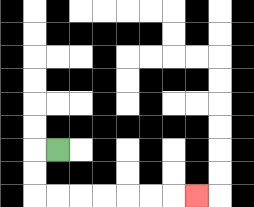{'start': '[2, 6]', 'end': '[8, 8]', 'path_directions': 'L,D,D,R,R,R,R,R,R,R', 'path_coordinates': '[[2, 6], [1, 6], [1, 7], [1, 8], [2, 8], [3, 8], [4, 8], [5, 8], [6, 8], [7, 8], [8, 8]]'}